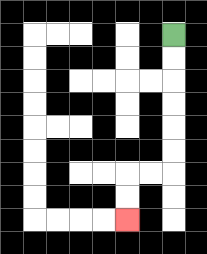{'start': '[7, 1]', 'end': '[5, 9]', 'path_directions': 'D,D,D,D,D,D,L,L,D,D', 'path_coordinates': '[[7, 1], [7, 2], [7, 3], [7, 4], [7, 5], [7, 6], [7, 7], [6, 7], [5, 7], [5, 8], [5, 9]]'}